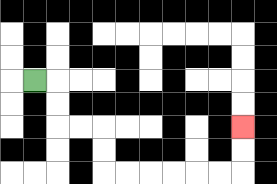{'start': '[1, 3]', 'end': '[10, 5]', 'path_directions': 'R,D,D,R,R,D,D,R,R,R,R,R,R,U,U', 'path_coordinates': '[[1, 3], [2, 3], [2, 4], [2, 5], [3, 5], [4, 5], [4, 6], [4, 7], [5, 7], [6, 7], [7, 7], [8, 7], [9, 7], [10, 7], [10, 6], [10, 5]]'}